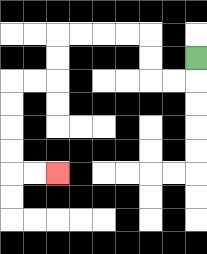{'start': '[8, 2]', 'end': '[2, 7]', 'path_directions': 'D,L,L,U,U,L,L,L,L,D,D,L,L,D,D,D,D,R,R', 'path_coordinates': '[[8, 2], [8, 3], [7, 3], [6, 3], [6, 2], [6, 1], [5, 1], [4, 1], [3, 1], [2, 1], [2, 2], [2, 3], [1, 3], [0, 3], [0, 4], [0, 5], [0, 6], [0, 7], [1, 7], [2, 7]]'}